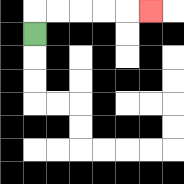{'start': '[1, 1]', 'end': '[6, 0]', 'path_directions': 'U,R,R,R,R,R', 'path_coordinates': '[[1, 1], [1, 0], [2, 0], [3, 0], [4, 0], [5, 0], [6, 0]]'}